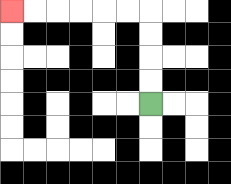{'start': '[6, 4]', 'end': '[0, 0]', 'path_directions': 'U,U,U,U,L,L,L,L,L,L', 'path_coordinates': '[[6, 4], [6, 3], [6, 2], [6, 1], [6, 0], [5, 0], [4, 0], [3, 0], [2, 0], [1, 0], [0, 0]]'}